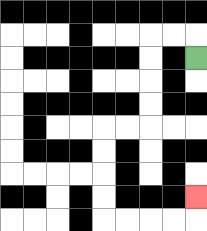{'start': '[8, 2]', 'end': '[8, 8]', 'path_directions': 'U,L,L,D,D,D,D,L,L,D,D,D,D,R,R,R,R,U', 'path_coordinates': '[[8, 2], [8, 1], [7, 1], [6, 1], [6, 2], [6, 3], [6, 4], [6, 5], [5, 5], [4, 5], [4, 6], [4, 7], [4, 8], [4, 9], [5, 9], [6, 9], [7, 9], [8, 9], [8, 8]]'}